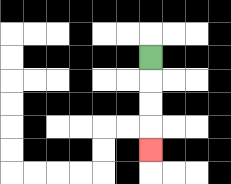{'start': '[6, 2]', 'end': '[6, 6]', 'path_directions': 'D,D,D,D', 'path_coordinates': '[[6, 2], [6, 3], [6, 4], [6, 5], [6, 6]]'}